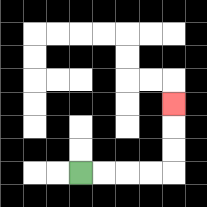{'start': '[3, 7]', 'end': '[7, 4]', 'path_directions': 'R,R,R,R,U,U,U', 'path_coordinates': '[[3, 7], [4, 7], [5, 7], [6, 7], [7, 7], [7, 6], [7, 5], [7, 4]]'}